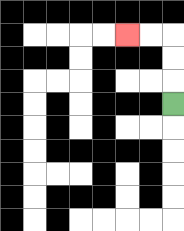{'start': '[7, 4]', 'end': '[5, 1]', 'path_directions': 'U,U,U,L,L', 'path_coordinates': '[[7, 4], [7, 3], [7, 2], [7, 1], [6, 1], [5, 1]]'}